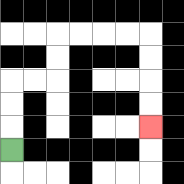{'start': '[0, 6]', 'end': '[6, 5]', 'path_directions': 'U,U,U,R,R,U,U,R,R,R,R,D,D,D,D', 'path_coordinates': '[[0, 6], [0, 5], [0, 4], [0, 3], [1, 3], [2, 3], [2, 2], [2, 1], [3, 1], [4, 1], [5, 1], [6, 1], [6, 2], [6, 3], [6, 4], [6, 5]]'}